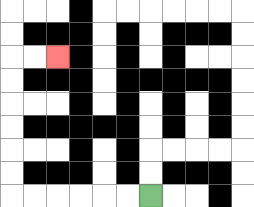{'start': '[6, 8]', 'end': '[2, 2]', 'path_directions': 'L,L,L,L,L,L,U,U,U,U,U,U,R,R', 'path_coordinates': '[[6, 8], [5, 8], [4, 8], [3, 8], [2, 8], [1, 8], [0, 8], [0, 7], [0, 6], [0, 5], [0, 4], [0, 3], [0, 2], [1, 2], [2, 2]]'}